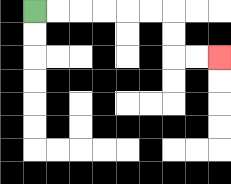{'start': '[1, 0]', 'end': '[9, 2]', 'path_directions': 'R,R,R,R,R,R,D,D,R,R', 'path_coordinates': '[[1, 0], [2, 0], [3, 0], [4, 0], [5, 0], [6, 0], [7, 0], [7, 1], [7, 2], [8, 2], [9, 2]]'}